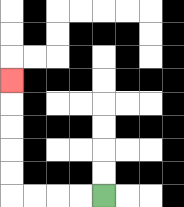{'start': '[4, 8]', 'end': '[0, 3]', 'path_directions': 'L,L,L,L,U,U,U,U,U', 'path_coordinates': '[[4, 8], [3, 8], [2, 8], [1, 8], [0, 8], [0, 7], [0, 6], [0, 5], [0, 4], [0, 3]]'}